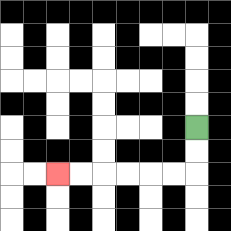{'start': '[8, 5]', 'end': '[2, 7]', 'path_directions': 'D,D,L,L,L,L,L,L', 'path_coordinates': '[[8, 5], [8, 6], [8, 7], [7, 7], [6, 7], [5, 7], [4, 7], [3, 7], [2, 7]]'}